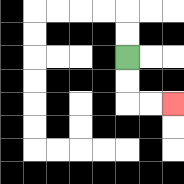{'start': '[5, 2]', 'end': '[7, 4]', 'path_directions': 'D,D,R,R', 'path_coordinates': '[[5, 2], [5, 3], [5, 4], [6, 4], [7, 4]]'}